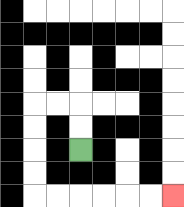{'start': '[3, 6]', 'end': '[7, 8]', 'path_directions': 'U,U,L,L,D,D,D,D,R,R,R,R,R,R', 'path_coordinates': '[[3, 6], [3, 5], [3, 4], [2, 4], [1, 4], [1, 5], [1, 6], [1, 7], [1, 8], [2, 8], [3, 8], [4, 8], [5, 8], [6, 8], [7, 8]]'}